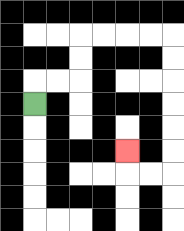{'start': '[1, 4]', 'end': '[5, 6]', 'path_directions': 'U,R,R,U,U,R,R,R,R,D,D,D,D,D,D,L,L,U', 'path_coordinates': '[[1, 4], [1, 3], [2, 3], [3, 3], [3, 2], [3, 1], [4, 1], [5, 1], [6, 1], [7, 1], [7, 2], [7, 3], [7, 4], [7, 5], [7, 6], [7, 7], [6, 7], [5, 7], [5, 6]]'}